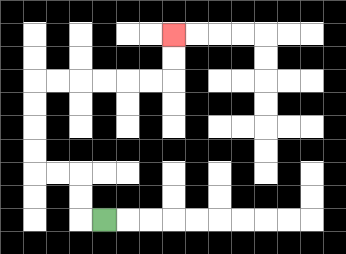{'start': '[4, 9]', 'end': '[7, 1]', 'path_directions': 'L,U,U,L,L,U,U,U,U,R,R,R,R,R,R,U,U', 'path_coordinates': '[[4, 9], [3, 9], [3, 8], [3, 7], [2, 7], [1, 7], [1, 6], [1, 5], [1, 4], [1, 3], [2, 3], [3, 3], [4, 3], [5, 3], [6, 3], [7, 3], [7, 2], [7, 1]]'}